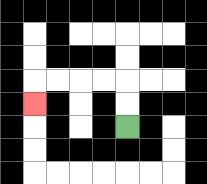{'start': '[5, 5]', 'end': '[1, 4]', 'path_directions': 'U,U,L,L,L,L,D', 'path_coordinates': '[[5, 5], [5, 4], [5, 3], [4, 3], [3, 3], [2, 3], [1, 3], [1, 4]]'}